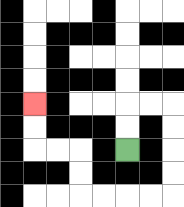{'start': '[5, 6]', 'end': '[1, 4]', 'path_directions': 'U,U,R,R,D,D,D,D,L,L,L,L,U,U,L,L,U,U', 'path_coordinates': '[[5, 6], [5, 5], [5, 4], [6, 4], [7, 4], [7, 5], [7, 6], [7, 7], [7, 8], [6, 8], [5, 8], [4, 8], [3, 8], [3, 7], [3, 6], [2, 6], [1, 6], [1, 5], [1, 4]]'}